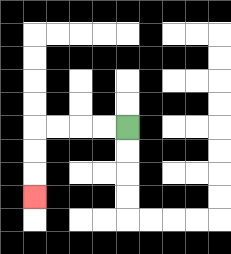{'start': '[5, 5]', 'end': '[1, 8]', 'path_directions': 'L,L,L,L,D,D,D', 'path_coordinates': '[[5, 5], [4, 5], [3, 5], [2, 5], [1, 5], [1, 6], [1, 7], [1, 8]]'}